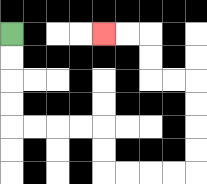{'start': '[0, 1]', 'end': '[4, 1]', 'path_directions': 'D,D,D,D,R,R,R,R,D,D,R,R,R,R,U,U,U,U,L,L,U,U,L,L', 'path_coordinates': '[[0, 1], [0, 2], [0, 3], [0, 4], [0, 5], [1, 5], [2, 5], [3, 5], [4, 5], [4, 6], [4, 7], [5, 7], [6, 7], [7, 7], [8, 7], [8, 6], [8, 5], [8, 4], [8, 3], [7, 3], [6, 3], [6, 2], [6, 1], [5, 1], [4, 1]]'}